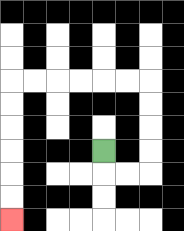{'start': '[4, 6]', 'end': '[0, 9]', 'path_directions': 'D,R,R,U,U,U,U,L,L,L,L,L,L,D,D,D,D,D,D', 'path_coordinates': '[[4, 6], [4, 7], [5, 7], [6, 7], [6, 6], [6, 5], [6, 4], [6, 3], [5, 3], [4, 3], [3, 3], [2, 3], [1, 3], [0, 3], [0, 4], [0, 5], [0, 6], [0, 7], [0, 8], [0, 9]]'}